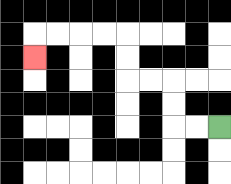{'start': '[9, 5]', 'end': '[1, 2]', 'path_directions': 'L,L,U,U,L,L,U,U,L,L,L,L,D', 'path_coordinates': '[[9, 5], [8, 5], [7, 5], [7, 4], [7, 3], [6, 3], [5, 3], [5, 2], [5, 1], [4, 1], [3, 1], [2, 1], [1, 1], [1, 2]]'}